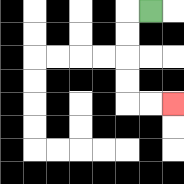{'start': '[6, 0]', 'end': '[7, 4]', 'path_directions': 'L,D,D,D,D,R,R', 'path_coordinates': '[[6, 0], [5, 0], [5, 1], [5, 2], [5, 3], [5, 4], [6, 4], [7, 4]]'}